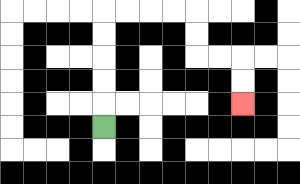{'start': '[4, 5]', 'end': '[10, 4]', 'path_directions': 'U,U,U,U,U,R,R,R,R,D,D,R,R,D,D', 'path_coordinates': '[[4, 5], [4, 4], [4, 3], [4, 2], [4, 1], [4, 0], [5, 0], [6, 0], [7, 0], [8, 0], [8, 1], [8, 2], [9, 2], [10, 2], [10, 3], [10, 4]]'}